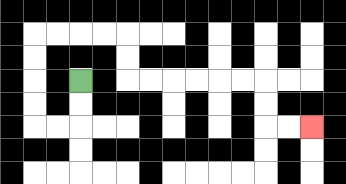{'start': '[3, 3]', 'end': '[13, 5]', 'path_directions': 'D,D,L,L,U,U,U,U,R,R,R,R,D,D,R,R,R,R,R,R,D,D,R,R', 'path_coordinates': '[[3, 3], [3, 4], [3, 5], [2, 5], [1, 5], [1, 4], [1, 3], [1, 2], [1, 1], [2, 1], [3, 1], [4, 1], [5, 1], [5, 2], [5, 3], [6, 3], [7, 3], [8, 3], [9, 3], [10, 3], [11, 3], [11, 4], [11, 5], [12, 5], [13, 5]]'}